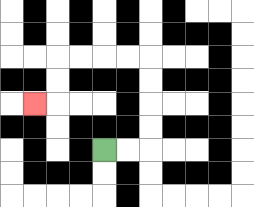{'start': '[4, 6]', 'end': '[1, 4]', 'path_directions': 'R,R,U,U,U,U,L,L,L,L,D,D,L', 'path_coordinates': '[[4, 6], [5, 6], [6, 6], [6, 5], [6, 4], [6, 3], [6, 2], [5, 2], [4, 2], [3, 2], [2, 2], [2, 3], [2, 4], [1, 4]]'}